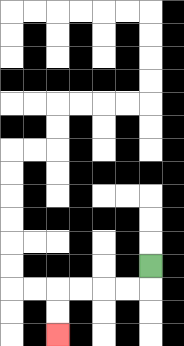{'start': '[6, 11]', 'end': '[2, 14]', 'path_directions': 'D,L,L,L,L,D,D', 'path_coordinates': '[[6, 11], [6, 12], [5, 12], [4, 12], [3, 12], [2, 12], [2, 13], [2, 14]]'}